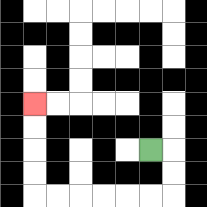{'start': '[6, 6]', 'end': '[1, 4]', 'path_directions': 'R,D,D,L,L,L,L,L,L,U,U,U,U', 'path_coordinates': '[[6, 6], [7, 6], [7, 7], [7, 8], [6, 8], [5, 8], [4, 8], [3, 8], [2, 8], [1, 8], [1, 7], [1, 6], [1, 5], [1, 4]]'}